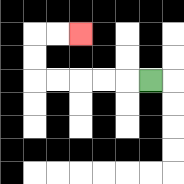{'start': '[6, 3]', 'end': '[3, 1]', 'path_directions': 'L,L,L,L,L,U,U,R,R', 'path_coordinates': '[[6, 3], [5, 3], [4, 3], [3, 3], [2, 3], [1, 3], [1, 2], [1, 1], [2, 1], [3, 1]]'}